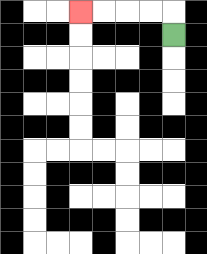{'start': '[7, 1]', 'end': '[3, 0]', 'path_directions': 'U,L,L,L,L', 'path_coordinates': '[[7, 1], [7, 0], [6, 0], [5, 0], [4, 0], [3, 0]]'}